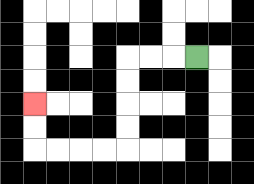{'start': '[8, 2]', 'end': '[1, 4]', 'path_directions': 'L,L,L,D,D,D,D,L,L,L,L,U,U', 'path_coordinates': '[[8, 2], [7, 2], [6, 2], [5, 2], [5, 3], [5, 4], [5, 5], [5, 6], [4, 6], [3, 6], [2, 6], [1, 6], [1, 5], [1, 4]]'}